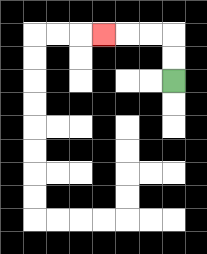{'start': '[7, 3]', 'end': '[4, 1]', 'path_directions': 'U,U,L,L,L', 'path_coordinates': '[[7, 3], [7, 2], [7, 1], [6, 1], [5, 1], [4, 1]]'}